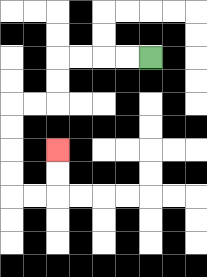{'start': '[6, 2]', 'end': '[2, 6]', 'path_directions': 'L,L,L,L,D,D,L,L,D,D,D,D,R,R,U,U', 'path_coordinates': '[[6, 2], [5, 2], [4, 2], [3, 2], [2, 2], [2, 3], [2, 4], [1, 4], [0, 4], [0, 5], [0, 6], [0, 7], [0, 8], [1, 8], [2, 8], [2, 7], [2, 6]]'}